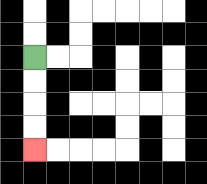{'start': '[1, 2]', 'end': '[1, 6]', 'path_directions': 'D,D,D,D', 'path_coordinates': '[[1, 2], [1, 3], [1, 4], [1, 5], [1, 6]]'}